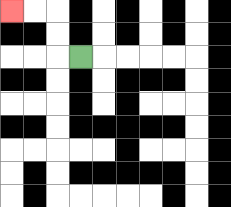{'start': '[3, 2]', 'end': '[0, 0]', 'path_directions': 'L,U,U,L,L', 'path_coordinates': '[[3, 2], [2, 2], [2, 1], [2, 0], [1, 0], [0, 0]]'}